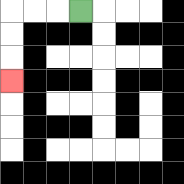{'start': '[3, 0]', 'end': '[0, 3]', 'path_directions': 'L,L,L,D,D,D', 'path_coordinates': '[[3, 0], [2, 0], [1, 0], [0, 0], [0, 1], [0, 2], [0, 3]]'}